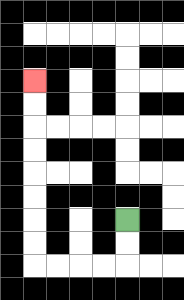{'start': '[5, 9]', 'end': '[1, 3]', 'path_directions': 'D,D,L,L,L,L,U,U,U,U,U,U,U,U', 'path_coordinates': '[[5, 9], [5, 10], [5, 11], [4, 11], [3, 11], [2, 11], [1, 11], [1, 10], [1, 9], [1, 8], [1, 7], [1, 6], [1, 5], [1, 4], [1, 3]]'}